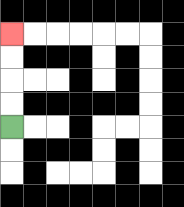{'start': '[0, 5]', 'end': '[0, 1]', 'path_directions': 'U,U,U,U', 'path_coordinates': '[[0, 5], [0, 4], [0, 3], [0, 2], [0, 1]]'}